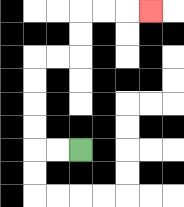{'start': '[3, 6]', 'end': '[6, 0]', 'path_directions': 'L,L,U,U,U,U,R,R,U,U,R,R,R', 'path_coordinates': '[[3, 6], [2, 6], [1, 6], [1, 5], [1, 4], [1, 3], [1, 2], [2, 2], [3, 2], [3, 1], [3, 0], [4, 0], [5, 0], [6, 0]]'}